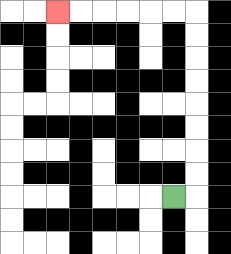{'start': '[7, 8]', 'end': '[2, 0]', 'path_directions': 'R,U,U,U,U,U,U,U,U,L,L,L,L,L,L', 'path_coordinates': '[[7, 8], [8, 8], [8, 7], [8, 6], [8, 5], [8, 4], [8, 3], [8, 2], [8, 1], [8, 0], [7, 0], [6, 0], [5, 0], [4, 0], [3, 0], [2, 0]]'}